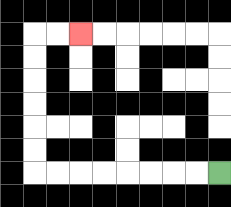{'start': '[9, 7]', 'end': '[3, 1]', 'path_directions': 'L,L,L,L,L,L,L,L,U,U,U,U,U,U,R,R', 'path_coordinates': '[[9, 7], [8, 7], [7, 7], [6, 7], [5, 7], [4, 7], [3, 7], [2, 7], [1, 7], [1, 6], [1, 5], [1, 4], [1, 3], [1, 2], [1, 1], [2, 1], [3, 1]]'}